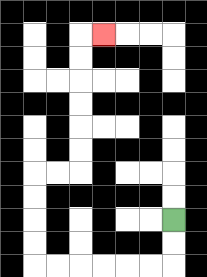{'start': '[7, 9]', 'end': '[4, 1]', 'path_directions': 'D,D,L,L,L,L,L,L,U,U,U,U,R,R,U,U,U,U,U,U,R', 'path_coordinates': '[[7, 9], [7, 10], [7, 11], [6, 11], [5, 11], [4, 11], [3, 11], [2, 11], [1, 11], [1, 10], [1, 9], [1, 8], [1, 7], [2, 7], [3, 7], [3, 6], [3, 5], [3, 4], [3, 3], [3, 2], [3, 1], [4, 1]]'}